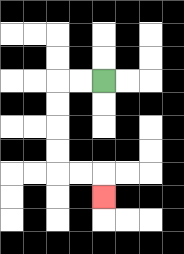{'start': '[4, 3]', 'end': '[4, 8]', 'path_directions': 'L,L,D,D,D,D,R,R,D', 'path_coordinates': '[[4, 3], [3, 3], [2, 3], [2, 4], [2, 5], [2, 6], [2, 7], [3, 7], [4, 7], [4, 8]]'}